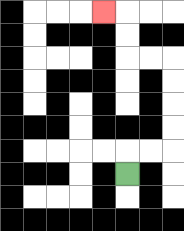{'start': '[5, 7]', 'end': '[4, 0]', 'path_directions': 'U,R,R,U,U,U,U,L,L,U,U,L', 'path_coordinates': '[[5, 7], [5, 6], [6, 6], [7, 6], [7, 5], [7, 4], [7, 3], [7, 2], [6, 2], [5, 2], [5, 1], [5, 0], [4, 0]]'}